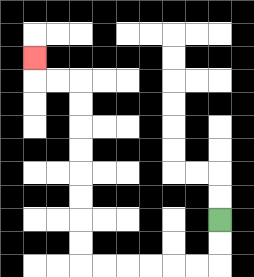{'start': '[9, 9]', 'end': '[1, 2]', 'path_directions': 'D,D,L,L,L,L,L,L,U,U,U,U,U,U,U,U,L,L,U', 'path_coordinates': '[[9, 9], [9, 10], [9, 11], [8, 11], [7, 11], [6, 11], [5, 11], [4, 11], [3, 11], [3, 10], [3, 9], [3, 8], [3, 7], [3, 6], [3, 5], [3, 4], [3, 3], [2, 3], [1, 3], [1, 2]]'}